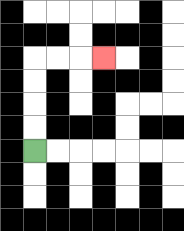{'start': '[1, 6]', 'end': '[4, 2]', 'path_directions': 'U,U,U,U,R,R,R', 'path_coordinates': '[[1, 6], [1, 5], [1, 4], [1, 3], [1, 2], [2, 2], [3, 2], [4, 2]]'}